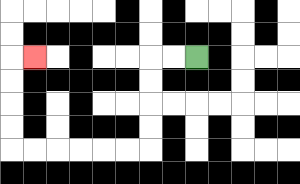{'start': '[8, 2]', 'end': '[1, 2]', 'path_directions': 'L,L,D,D,D,D,L,L,L,L,L,L,U,U,U,U,R', 'path_coordinates': '[[8, 2], [7, 2], [6, 2], [6, 3], [6, 4], [6, 5], [6, 6], [5, 6], [4, 6], [3, 6], [2, 6], [1, 6], [0, 6], [0, 5], [0, 4], [0, 3], [0, 2], [1, 2]]'}